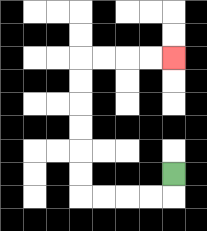{'start': '[7, 7]', 'end': '[7, 2]', 'path_directions': 'D,L,L,L,L,U,U,U,U,U,U,R,R,R,R', 'path_coordinates': '[[7, 7], [7, 8], [6, 8], [5, 8], [4, 8], [3, 8], [3, 7], [3, 6], [3, 5], [3, 4], [3, 3], [3, 2], [4, 2], [5, 2], [6, 2], [7, 2]]'}